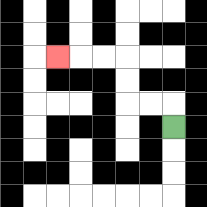{'start': '[7, 5]', 'end': '[2, 2]', 'path_directions': 'U,L,L,U,U,L,L,L', 'path_coordinates': '[[7, 5], [7, 4], [6, 4], [5, 4], [5, 3], [5, 2], [4, 2], [3, 2], [2, 2]]'}